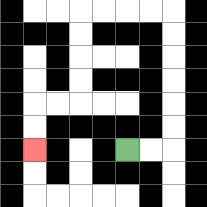{'start': '[5, 6]', 'end': '[1, 6]', 'path_directions': 'R,R,U,U,U,U,U,U,L,L,L,L,D,D,D,D,L,L,D,D', 'path_coordinates': '[[5, 6], [6, 6], [7, 6], [7, 5], [7, 4], [7, 3], [7, 2], [7, 1], [7, 0], [6, 0], [5, 0], [4, 0], [3, 0], [3, 1], [3, 2], [3, 3], [3, 4], [2, 4], [1, 4], [1, 5], [1, 6]]'}